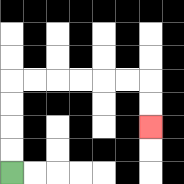{'start': '[0, 7]', 'end': '[6, 5]', 'path_directions': 'U,U,U,U,R,R,R,R,R,R,D,D', 'path_coordinates': '[[0, 7], [0, 6], [0, 5], [0, 4], [0, 3], [1, 3], [2, 3], [3, 3], [4, 3], [5, 3], [6, 3], [6, 4], [6, 5]]'}